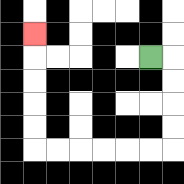{'start': '[6, 2]', 'end': '[1, 1]', 'path_directions': 'R,D,D,D,D,L,L,L,L,L,L,U,U,U,U,U', 'path_coordinates': '[[6, 2], [7, 2], [7, 3], [7, 4], [7, 5], [7, 6], [6, 6], [5, 6], [4, 6], [3, 6], [2, 6], [1, 6], [1, 5], [1, 4], [1, 3], [1, 2], [1, 1]]'}